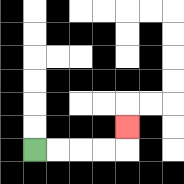{'start': '[1, 6]', 'end': '[5, 5]', 'path_directions': 'R,R,R,R,U', 'path_coordinates': '[[1, 6], [2, 6], [3, 6], [4, 6], [5, 6], [5, 5]]'}